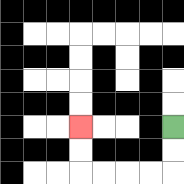{'start': '[7, 5]', 'end': '[3, 5]', 'path_directions': 'D,D,L,L,L,L,U,U', 'path_coordinates': '[[7, 5], [7, 6], [7, 7], [6, 7], [5, 7], [4, 7], [3, 7], [3, 6], [3, 5]]'}